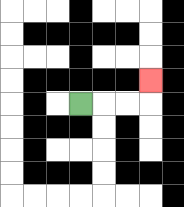{'start': '[3, 4]', 'end': '[6, 3]', 'path_directions': 'R,R,R,U', 'path_coordinates': '[[3, 4], [4, 4], [5, 4], [6, 4], [6, 3]]'}